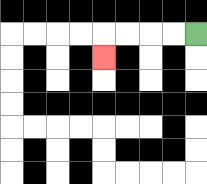{'start': '[8, 1]', 'end': '[4, 2]', 'path_directions': 'L,L,L,L,D', 'path_coordinates': '[[8, 1], [7, 1], [6, 1], [5, 1], [4, 1], [4, 2]]'}